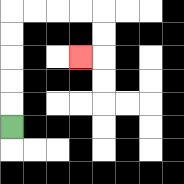{'start': '[0, 5]', 'end': '[3, 2]', 'path_directions': 'U,U,U,U,U,R,R,R,R,D,D,L', 'path_coordinates': '[[0, 5], [0, 4], [0, 3], [0, 2], [0, 1], [0, 0], [1, 0], [2, 0], [3, 0], [4, 0], [4, 1], [4, 2], [3, 2]]'}